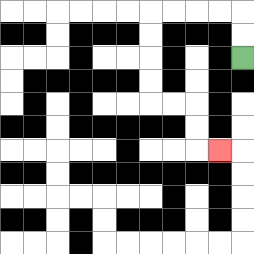{'start': '[10, 2]', 'end': '[9, 6]', 'path_directions': 'U,U,L,L,L,L,D,D,D,D,R,R,D,D,R', 'path_coordinates': '[[10, 2], [10, 1], [10, 0], [9, 0], [8, 0], [7, 0], [6, 0], [6, 1], [6, 2], [6, 3], [6, 4], [7, 4], [8, 4], [8, 5], [8, 6], [9, 6]]'}